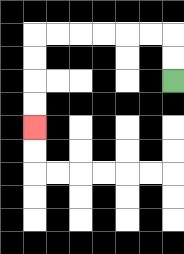{'start': '[7, 3]', 'end': '[1, 5]', 'path_directions': 'U,U,L,L,L,L,L,L,D,D,D,D', 'path_coordinates': '[[7, 3], [7, 2], [7, 1], [6, 1], [5, 1], [4, 1], [3, 1], [2, 1], [1, 1], [1, 2], [1, 3], [1, 4], [1, 5]]'}